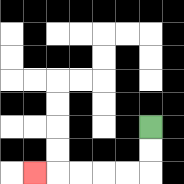{'start': '[6, 5]', 'end': '[1, 7]', 'path_directions': 'D,D,L,L,L,L,L', 'path_coordinates': '[[6, 5], [6, 6], [6, 7], [5, 7], [4, 7], [3, 7], [2, 7], [1, 7]]'}